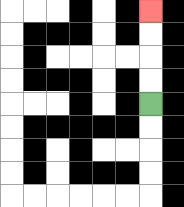{'start': '[6, 4]', 'end': '[6, 0]', 'path_directions': 'U,U,U,U', 'path_coordinates': '[[6, 4], [6, 3], [6, 2], [6, 1], [6, 0]]'}